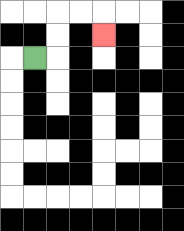{'start': '[1, 2]', 'end': '[4, 1]', 'path_directions': 'R,U,U,R,R,D', 'path_coordinates': '[[1, 2], [2, 2], [2, 1], [2, 0], [3, 0], [4, 0], [4, 1]]'}